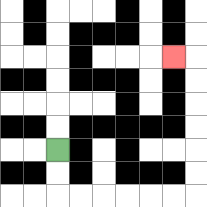{'start': '[2, 6]', 'end': '[7, 2]', 'path_directions': 'D,D,R,R,R,R,R,R,U,U,U,U,U,U,L', 'path_coordinates': '[[2, 6], [2, 7], [2, 8], [3, 8], [4, 8], [5, 8], [6, 8], [7, 8], [8, 8], [8, 7], [8, 6], [8, 5], [8, 4], [8, 3], [8, 2], [7, 2]]'}